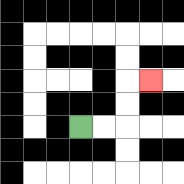{'start': '[3, 5]', 'end': '[6, 3]', 'path_directions': 'R,R,U,U,R', 'path_coordinates': '[[3, 5], [4, 5], [5, 5], [5, 4], [5, 3], [6, 3]]'}